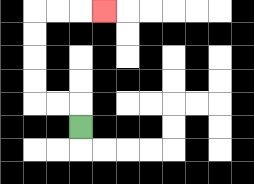{'start': '[3, 5]', 'end': '[4, 0]', 'path_directions': 'U,L,L,U,U,U,U,R,R,R', 'path_coordinates': '[[3, 5], [3, 4], [2, 4], [1, 4], [1, 3], [1, 2], [1, 1], [1, 0], [2, 0], [3, 0], [4, 0]]'}